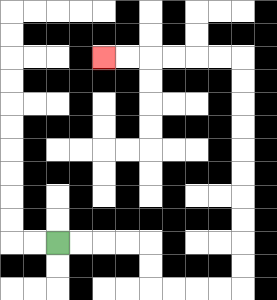{'start': '[2, 10]', 'end': '[4, 2]', 'path_directions': 'R,R,R,R,D,D,R,R,R,R,U,U,U,U,U,U,U,U,U,U,L,L,L,L,L,L', 'path_coordinates': '[[2, 10], [3, 10], [4, 10], [5, 10], [6, 10], [6, 11], [6, 12], [7, 12], [8, 12], [9, 12], [10, 12], [10, 11], [10, 10], [10, 9], [10, 8], [10, 7], [10, 6], [10, 5], [10, 4], [10, 3], [10, 2], [9, 2], [8, 2], [7, 2], [6, 2], [5, 2], [4, 2]]'}